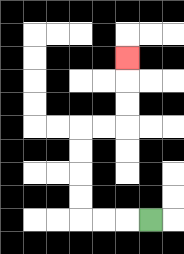{'start': '[6, 9]', 'end': '[5, 2]', 'path_directions': 'L,L,L,U,U,U,U,R,R,U,U,U', 'path_coordinates': '[[6, 9], [5, 9], [4, 9], [3, 9], [3, 8], [3, 7], [3, 6], [3, 5], [4, 5], [5, 5], [5, 4], [5, 3], [5, 2]]'}